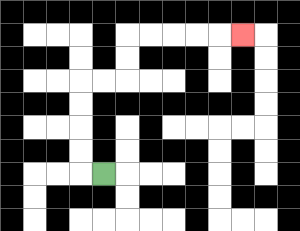{'start': '[4, 7]', 'end': '[10, 1]', 'path_directions': 'L,U,U,U,U,R,R,U,U,R,R,R,R,R', 'path_coordinates': '[[4, 7], [3, 7], [3, 6], [3, 5], [3, 4], [3, 3], [4, 3], [5, 3], [5, 2], [5, 1], [6, 1], [7, 1], [8, 1], [9, 1], [10, 1]]'}